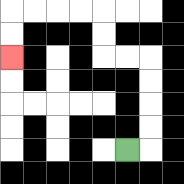{'start': '[5, 6]', 'end': '[0, 2]', 'path_directions': 'R,U,U,U,U,L,L,U,U,L,L,L,L,D,D', 'path_coordinates': '[[5, 6], [6, 6], [6, 5], [6, 4], [6, 3], [6, 2], [5, 2], [4, 2], [4, 1], [4, 0], [3, 0], [2, 0], [1, 0], [0, 0], [0, 1], [0, 2]]'}